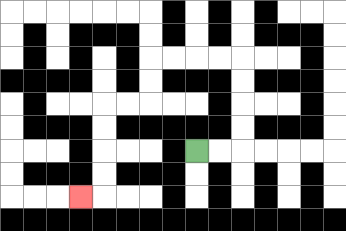{'start': '[8, 6]', 'end': '[3, 8]', 'path_directions': 'R,R,U,U,U,U,L,L,L,L,D,D,L,L,D,D,D,D,L', 'path_coordinates': '[[8, 6], [9, 6], [10, 6], [10, 5], [10, 4], [10, 3], [10, 2], [9, 2], [8, 2], [7, 2], [6, 2], [6, 3], [6, 4], [5, 4], [4, 4], [4, 5], [4, 6], [4, 7], [4, 8], [3, 8]]'}